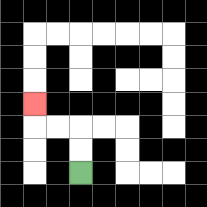{'start': '[3, 7]', 'end': '[1, 4]', 'path_directions': 'U,U,L,L,U', 'path_coordinates': '[[3, 7], [3, 6], [3, 5], [2, 5], [1, 5], [1, 4]]'}